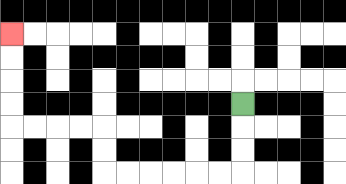{'start': '[10, 4]', 'end': '[0, 1]', 'path_directions': 'D,D,D,L,L,L,L,L,L,U,U,L,L,L,L,U,U,U,U', 'path_coordinates': '[[10, 4], [10, 5], [10, 6], [10, 7], [9, 7], [8, 7], [7, 7], [6, 7], [5, 7], [4, 7], [4, 6], [4, 5], [3, 5], [2, 5], [1, 5], [0, 5], [0, 4], [0, 3], [0, 2], [0, 1]]'}